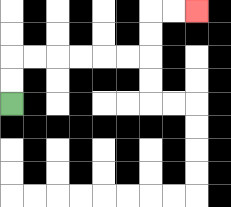{'start': '[0, 4]', 'end': '[8, 0]', 'path_directions': 'U,U,R,R,R,R,R,R,U,U,R,R', 'path_coordinates': '[[0, 4], [0, 3], [0, 2], [1, 2], [2, 2], [3, 2], [4, 2], [5, 2], [6, 2], [6, 1], [6, 0], [7, 0], [8, 0]]'}